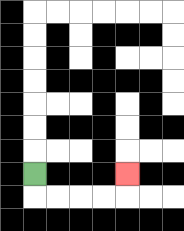{'start': '[1, 7]', 'end': '[5, 7]', 'path_directions': 'D,R,R,R,R,U', 'path_coordinates': '[[1, 7], [1, 8], [2, 8], [3, 8], [4, 8], [5, 8], [5, 7]]'}